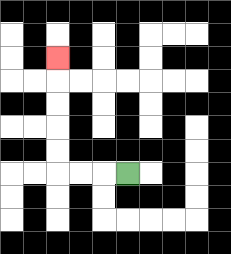{'start': '[5, 7]', 'end': '[2, 2]', 'path_directions': 'L,L,L,U,U,U,U,U', 'path_coordinates': '[[5, 7], [4, 7], [3, 7], [2, 7], [2, 6], [2, 5], [2, 4], [2, 3], [2, 2]]'}